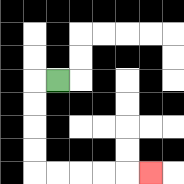{'start': '[2, 3]', 'end': '[6, 7]', 'path_directions': 'L,D,D,D,D,R,R,R,R,R', 'path_coordinates': '[[2, 3], [1, 3], [1, 4], [1, 5], [1, 6], [1, 7], [2, 7], [3, 7], [4, 7], [5, 7], [6, 7]]'}